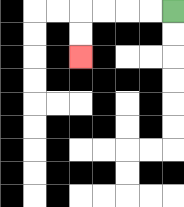{'start': '[7, 0]', 'end': '[3, 2]', 'path_directions': 'L,L,L,L,D,D', 'path_coordinates': '[[7, 0], [6, 0], [5, 0], [4, 0], [3, 0], [3, 1], [3, 2]]'}